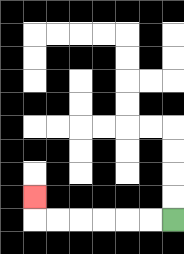{'start': '[7, 9]', 'end': '[1, 8]', 'path_directions': 'L,L,L,L,L,L,U', 'path_coordinates': '[[7, 9], [6, 9], [5, 9], [4, 9], [3, 9], [2, 9], [1, 9], [1, 8]]'}